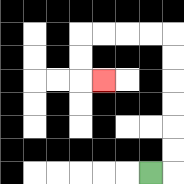{'start': '[6, 7]', 'end': '[4, 3]', 'path_directions': 'R,U,U,U,U,U,U,L,L,L,L,D,D,R', 'path_coordinates': '[[6, 7], [7, 7], [7, 6], [7, 5], [7, 4], [7, 3], [7, 2], [7, 1], [6, 1], [5, 1], [4, 1], [3, 1], [3, 2], [3, 3], [4, 3]]'}